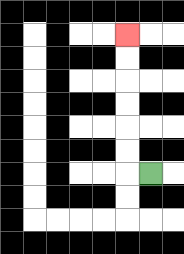{'start': '[6, 7]', 'end': '[5, 1]', 'path_directions': 'L,U,U,U,U,U,U', 'path_coordinates': '[[6, 7], [5, 7], [5, 6], [5, 5], [5, 4], [5, 3], [5, 2], [5, 1]]'}